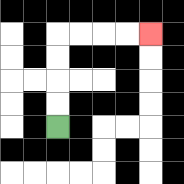{'start': '[2, 5]', 'end': '[6, 1]', 'path_directions': 'U,U,U,U,R,R,R,R', 'path_coordinates': '[[2, 5], [2, 4], [2, 3], [2, 2], [2, 1], [3, 1], [4, 1], [5, 1], [6, 1]]'}